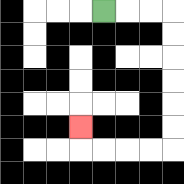{'start': '[4, 0]', 'end': '[3, 5]', 'path_directions': 'R,R,R,D,D,D,D,D,D,L,L,L,L,U', 'path_coordinates': '[[4, 0], [5, 0], [6, 0], [7, 0], [7, 1], [7, 2], [7, 3], [7, 4], [7, 5], [7, 6], [6, 6], [5, 6], [4, 6], [3, 6], [3, 5]]'}